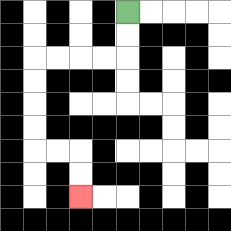{'start': '[5, 0]', 'end': '[3, 8]', 'path_directions': 'D,D,L,L,L,L,D,D,D,D,R,R,D,D', 'path_coordinates': '[[5, 0], [5, 1], [5, 2], [4, 2], [3, 2], [2, 2], [1, 2], [1, 3], [1, 4], [1, 5], [1, 6], [2, 6], [3, 6], [3, 7], [3, 8]]'}